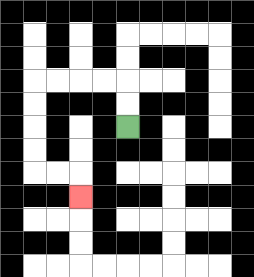{'start': '[5, 5]', 'end': '[3, 8]', 'path_directions': 'U,U,L,L,L,L,D,D,D,D,R,R,D', 'path_coordinates': '[[5, 5], [5, 4], [5, 3], [4, 3], [3, 3], [2, 3], [1, 3], [1, 4], [1, 5], [1, 6], [1, 7], [2, 7], [3, 7], [3, 8]]'}